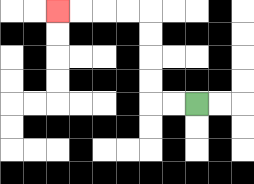{'start': '[8, 4]', 'end': '[2, 0]', 'path_directions': 'L,L,U,U,U,U,L,L,L,L', 'path_coordinates': '[[8, 4], [7, 4], [6, 4], [6, 3], [6, 2], [6, 1], [6, 0], [5, 0], [4, 0], [3, 0], [2, 0]]'}